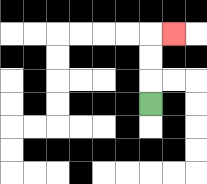{'start': '[6, 4]', 'end': '[7, 1]', 'path_directions': 'U,U,U,R', 'path_coordinates': '[[6, 4], [6, 3], [6, 2], [6, 1], [7, 1]]'}